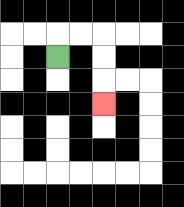{'start': '[2, 2]', 'end': '[4, 4]', 'path_directions': 'U,R,R,D,D,D', 'path_coordinates': '[[2, 2], [2, 1], [3, 1], [4, 1], [4, 2], [4, 3], [4, 4]]'}